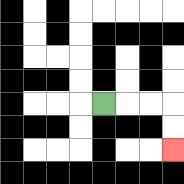{'start': '[4, 4]', 'end': '[7, 6]', 'path_directions': 'R,R,R,D,D', 'path_coordinates': '[[4, 4], [5, 4], [6, 4], [7, 4], [7, 5], [7, 6]]'}